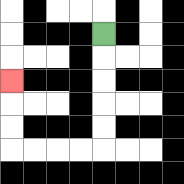{'start': '[4, 1]', 'end': '[0, 3]', 'path_directions': 'D,D,D,D,D,L,L,L,L,U,U,U', 'path_coordinates': '[[4, 1], [4, 2], [4, 3], [4, 4], [4, 5], [4, 6], [3, 6], [2, 6], [1, 6], [0, 6], [0, 5], [0, 4], [0, 3]]'}